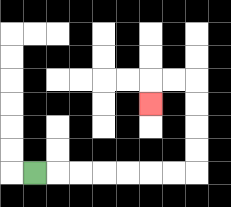{'start': '[1, 7]', 'end': '[6, 4]', 'path_directions': 'R,R,R,R,R,R,R,U,U,U,U,L,L,D', 'path_coordinates': '[[1, 7], [2, 7], [3, 7], [4, 7], [5, 7], [6, 7], [7, 7], [8, 7], [8, 6], [8, 5], [8, 4], [8, 3], [7, 3], [6, 3], [6, 4]]'}